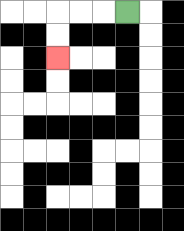{'start': '[5, 0]', 'end': '[2, 2]', 'path_directions': 'L,L,L,D,D', 'path_coordinates': '[[5, 0], [4, 0], [3, 0], [2, 0], [2, 1], [2, 2]]'}